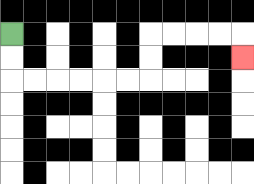{'start': '[0, 1]', 'end': '[10, 2]', 'path_directions': 'D,D,R,R,R,R,R,R,U,U,R,R,R,R,D', 'path_coordinates': '[[0, 1], [0, 2], [0, 3], [1, 3], [2, 3], [3, 3], [4, 3], [5, 3], [6, 3], [6, 2], [6, 1], [7, 1], [8, 1], [9, 1], [10, 1], [10, 2]]'}